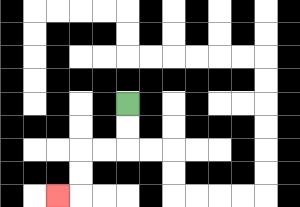{'start': '[5, 4]', 'end': '[2, 8]', 'path_directions': 'D,D,L,L,D,D,L', 'path_coordinates': '[[5, 4], [5, 5], [5, 6], [4, 6], [3, 6], [3, 7], [3, 8], [2, 8]]'}